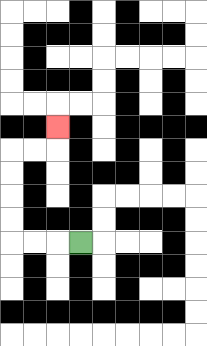{'start': '[3, 10]', 'end': '[2, 5]', 'path_directions': 'L,L,L,U,U,U,U,R,R,U', 'path_coordinates': '[[3, 10], [2, 10], [1, 10], [0, 10], [0, 9], [0, 8], [0, 7], [0, 6], [1, 6], [2, 6], [2, 5]]'}